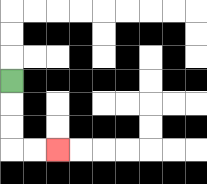{'start': '[0, 3]', 'end': '[2, 6]', 'path_directions': 'D,D,D,R,R', 'path_coordinates': '[[0, 3], [0, 4], [0, 5], [0, 6], [1, 6], [2, 6]]'}